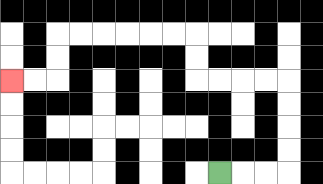{'start': '[9, 7]', 'end': '[0, 3]', 'path_directions': 'R,R,R,U,U,U,U,L,L,L,L,U,U,L,L,L,L,L,L,D,D,L,L', 'path_coordinates': '[[9, 7], [10, 7], [11, 7], [12, 7], [12, 6], [12, 5], [12, 4], [12, 3], [11, 3], [10, 3], [9, 3], [8, 3], [8, 2], [8, 1], [7, 1], [6, 1], [5, 1], [4, 1], [3, 1], [2, 1], [2, 2], [2, 3], [1, 3], [0, 3]]'}